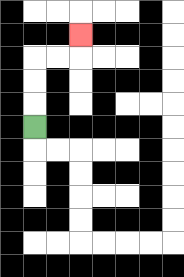{'start': '[1, 5]', 'end': '[3, 1]', 'path_directions': 'U,U,U,R,R,U', 'path_coordinates': '[[1, 5], [1, 4], [1, 3], [1, 2], [2, 2], [3, 2], [3, 1]]'}